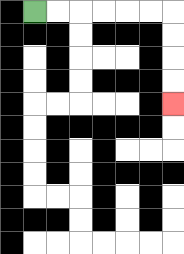{'start': '[1, 0]', 'end': '[7, 4]', 'path_directions': 'R,R,R,R,R,R,D,D,D,D', 'path_coordinates': '[[1, 0], [2, 0], [3, 0], [4, 0], [5, 0], [6, 0], [7, 0], [7, 1], [7, 2], [7, 3], [7, 4]]'}